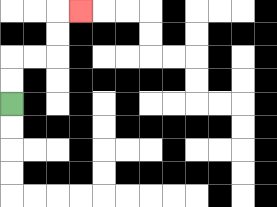{'start': '[0, 4]', 'end': '[3, 0]', 'path_directions': 'U,U,R,R,U,U,R', 'path_coordinates': '[[0, 4], [0, 3], [0, 2], [1, 2], [2, 2], [2, 1], [2, 0], [3, 0]]'}